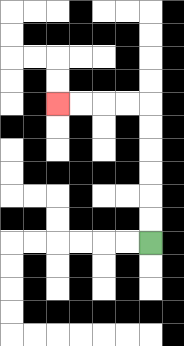{'start': '[6, 10]', 'end': '[2, 4]', 'path_directions': 'U,U,U,U,U,U,L,L,L,L', 'path_coordinates': '[[6, 10], [6, 9], [6, 8], [6, 7], [6, 6], [6, 5], [6, 4], [5, 4], [4, 4], [3, 4], [2, 4]]'}